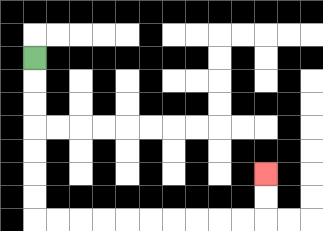{'start': '[1, 2]', 'end': '[11, 7]', 'path_directions': 'D,D,D,D,D,D,D,R,R,R,R,R,R,R,R,R,R,U,U', 'path_coordinates': '[[1, 2], [1, 3], [1, 4], [1, 5], [1, 6], [1, 7], [1, 8], [1, 9], [2, 9], [3, 9], [4, 9], [5, 9], [6, 9], [7, 9], [8, 9], [9, 9], [10, 9], [11, 9], [11, 8], [11, 7]]'}